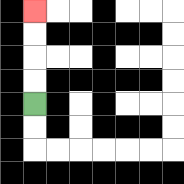{'start': '[1, 4]', 'end': '[1, 0]', 'path_directions': 'U,U,U,U', 'path_coordinates': '[[1, 4], [1, 3], [1, 2], [1, 1], [1, 0]]'}